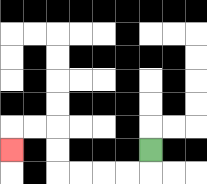{'start': '[6, 6]', 'end': '[0, 6]', 'path_directions': 'D,L,L,L,L,U,U,L,L,D', 'path_coordinates': '[[6, 6], [6, 7], [5, 7], [4, 7], [3, 7], [2, 7], [2, 6], [2, 5], [1, 5], [0, 5], [0, 6]]'}